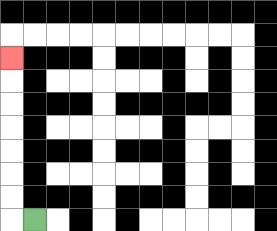{'start': '[1, 9]', 'end': '[0, 2]', 'path_directions': 'L,U,U,U,U,U,U,U', 'path_coordinates': '[[1, 9], [0, 9], [0, 8], [0, 7], [0, 6], [0, 5], [0, 4], [0, 3], [0, 2]]'}